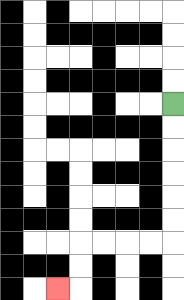{'start': '[7, 4]', 'end': '[2, 12]', 'path_directions': 'D,D,D,D,D,D,L,L,L,L,D,D,L', 'path_coordinates': '[[7, 4], [7, 5], [7, 6], [7, 7], [7, 8], [7, 9], [7, 10], [6, 10], [5, 10], [4, 10], [3, 10], [3, 11], [3, 12], [2, 12]]'}